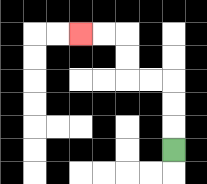{'start': '[7, 6]', 'end': '[3, 1]', 'path_directions': 'U,U,U,L,L,U,U,L,L', 'path_coordinates': '[[7, 6], [7, 5], [7, 4], [7, 3], [6, 3], [5, 3], [5, 2], [5, 1], [4, 1], [3, 1]]'}